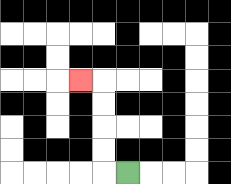{'start': '[5, 7]', 'end': '[3, 3]', 'path_directions': 'L,U,U,U,U,L', 'path_coordinates': '[[5, 7], [4, 7], [4, 6], [4, 5], [4, 4], [4, 3], [3, 3]]'}